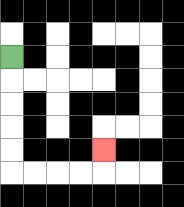{'start': '[0, 2]', 'end': '[4, 6]', 'path_directions': 'D,D,D,D,D,R,R,R,R,U', 'path_coordinates': '[[0, 2], [0, 3], [0, 4], [0, 5], [0, 6], [0, 7], [1, 7], [2, 7], [3, 7], [4, 7], [4, 6]]'}